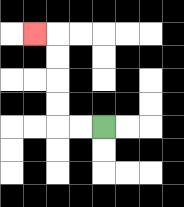{'start': '[4, 5]', 'end': '[1, 1]', 'path_directions': 'L,L,U,U,U,U,L', 'path_coordinates': '[[4, 5], [3, 5], [2, 5], [2, 4], [2, 3], [2, 2], [2, 1], [1, 1]]'}